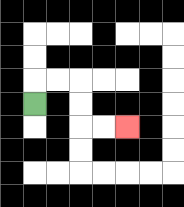{'start': '[1, 4]', 'end': '[5, 5]', 'path_directions': 'U,R,R,D,D,R,R', 'path_coordinates': '[[1, 4], [1, 3], [2, 3], [3, 3], [3, 4], [3, 5], [4, 5], [5, 5]]'}